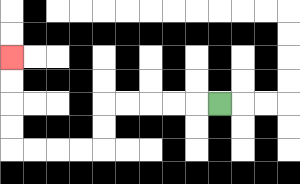{'start': '[9, 4]', 'end': '[0, 2]', 'path_directions': 'L,L,L,L,L,D,D,L,L,L,L,U,U,U,U', 'path_coordinates': '[[9, 4], [8, 4], [7, 4], [6, 4], [5, 4], [4, 4], [4, 5], [4, 6], [3, 6], [2, 6], [1, 6], [0, 6], [0, 5], [0, 4], [0, 3], [0, 2]]'}